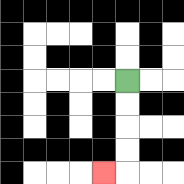{'start': '[5, 3]', 'end': '[4, 7]', 'path_directions': 'D,D,D,D,L', 'path_coordinates': '[[5, 3], [5, 4], [5, 5], [5, 6], [5, 7], [4, 7]]'}